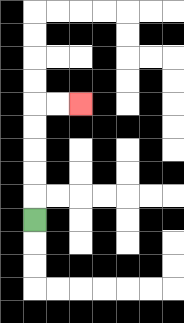{'start': '[1, 9]', 'end': '[3, 4]', 'path_directions': 'U,U,U,U,U,R,R', 'path_coordinates': '[[1, 9], [1, 8], [1, 7], [1, 6], [1, 5], [1, 4], [2, 4], [3, 4]]'}